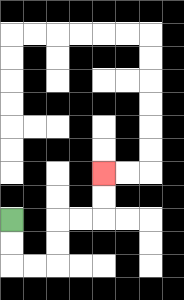{'start': '[0, 9]', 'end': '[4, 7]', 'path_directions': 'D,D,R,R,U,U,R,R,U,U', 'path_coordinates': '[[0, 9], [0, 10], [0, 11], [1, 11], [2, 11], [2, 10], [2, 9], [3, 9], [4, 9], [4, 8], [4, 7]]'}